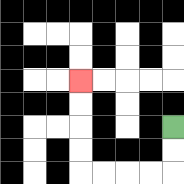{'start': '[7, 5]', 'end': '[3, 3]', 'path_directions': 'D,D,L,L,L,L,U,U,U,U', 'path_coordinates': '[[7, 5], [7, 6], [7, 7], [6, 7], [5, 7], [4, 7], [3, 7], [3, 6], [3, 5], [3, 4], [3, 3]]'}